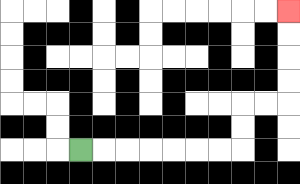{'start': '[3, 6]', 'end': '[12, 0]', 'path_directions': 'R,R,R,R,R,R,R,U,U,R,R,U,U,U,U', 'path_coordinates': '[[3, 6], [4, 6], [5, 6], [6, 6], [7, 6], [8, 6], [9, 6], [10, 6], [10, 5], [10, 4], [11, 4], [12, 4], [12, 3], [12, 2], [12, 1], [12, 0]]'}